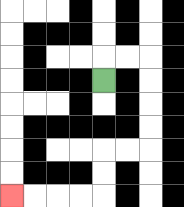{'start': '[4, 3]', 'end': '[0, 8]', 'path_directions': 'U,R,R,D,D,D,D,L,L,D,D,L,L,L,L', 'path_coordinates': '[[4, 3], [4, 2], [5, 2], [6, 2], [6, 3], [6, 4], [6, 5], [6, 6], [5, 6], [4, 6], [4, 7], [4, 8], [3, 8], [2, 8], [1, 8], [0, 8]]'}